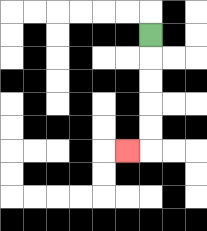{'start': '[6, 1]', 'end': '[5, 6]', 'path_directions': 'D,D,D,D,D,L', 'path_coordinates': '[[6, 1], [6, 2], [6, 3], [6, 4], [6, 5], [6, 6], [5, 6]]'}